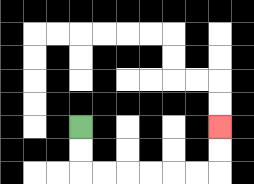{'start': '[3, 5]', 'end': '[9, 5]', 'path_directions': 'D,D,R,R,R,R,R,R,U,U', 'path_coordinates': '[[3, 5], [3, 6], [3, 7], [4, 7], [5, 7], [6, 7], [7, 7], [8, 7], [9, 7], [9, 6], [9, 5]]'}